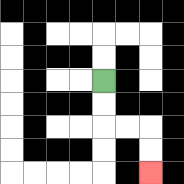{'start': '[4, 3]', 'end': '[6, 7]', 'path_directions': 'D,D,R,R,D,D', 'path_coordinates': '[[4, 3], [4, 4], [4, 5], [5, 5], [6, 5], [6, 6], [6, 7]]'}